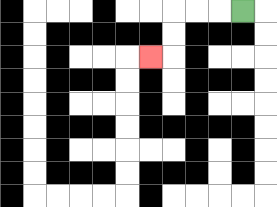{'start': '[10, 0]', 'end': '[6, 2]', 'path_directions': 'L,L,L,D,D,L', 'path_coordinates': '[[10, 0], [9, 0], [8, 0], [7, 0], [7, 1], [7, 2], [6, 2]]'}